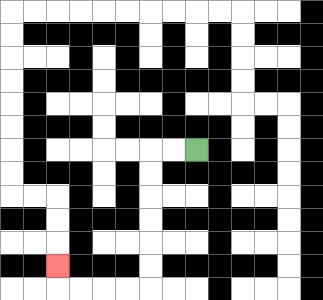{'start': '[8, 6]', 'end': '[2, 11]', 'path_directions': 'L,L,D,D,D,D,D,D,L,L,L,L,U', 'path_coordinates': '[[8, 6], [7, 6], [6, 6], [6, 7], [6, 8], [6, 9], [6, 10], [6, 11], [6, 12], [5, 12], [4, 12], [3, 12], [2, 12], [2, 11]]'}